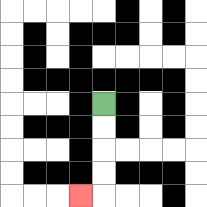{'start': '[4, 4]', 'end': '[3, 8]', 'path_directions': 'D,D,D,D,L', 'path_coordinates': '[[4, 4], [4, 5], [4, 6], [4, 7], [4, 8], [3, 8]]'}